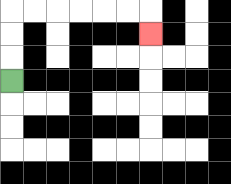{'start': '[0, 3]', 'end': '[6, 1]', 'path_directions': 'U,U,U,R,R,R,R,R,R,D', 'path_coordinates': '[[0, 3], [0, 2], [0, 1], [0, 0], [1, 0], [2, 0], [3, 0], [4, 0], [5, 0], [6, 0], [6, 1]]'}